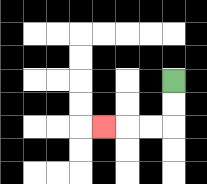{'start': '[7, 3]', 'end': '[4, 5]', 'path_directions': 'D,D,L,L,L', 'path_coordinates': '[[7, 3], [7, 4], [7, 5], [6, 5], [5, 5], [4, 5]]'}